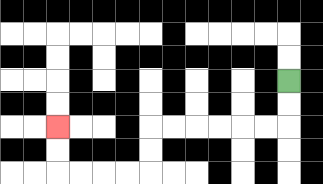{'start': '[12, 3]', 'end': '[2, 5]', 'path_directions': 'D,D,L,L,L,L,L,L,D,D,L,L,L,L,U,U', 'path_coordinates': '[[12, 3], [12, 4], [12, 5], [11, 5], [10, 5], [9, 5], [8, 5], [7, 5], [6, 5], [6, 6], [6, 7], [5, 7], [4, 7], [3, 7], [2, 7], [2, 6], [2, 5]]'}